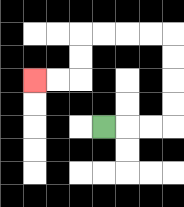{'start': '[4, 5]', 'end': '[1, 3]', 'path_directions': 'R,R,R,U,U,U,U,L,L,L,L,D,D,L,L', 'path_coordinates': '[[4, 5], [5, 5], [6, 5], [7, 5], [7, 4], [7, 3], [7, 2], [7, 1], [6, 1], [5, 1], [4, 1], [3, 1], [3, 2], [3, 3], [2, 3], [1, 3]]'}